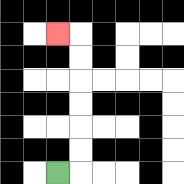{'start': '[2, 7]', 'end': '[2, 1]', 'path_directions': 'R,U,U,U,U,U,U,L', 'path_coordinates': '[[2, 7], [3, 7], [3, 6], [3, 5], [3, 4], [3, 3], [3, 2], [3, 1], [2, 1]]'}